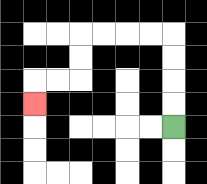{'start': '[7, 5]', 'end': '[1, 4]', 'path_directions': 'U,U,U,U,L,L,L,L,D,D,L,L,D', 'path_coordinates': '[[7, 5], [7, 4], [7, 3], [7, 2], [7, 1], [6, 1], [5, 1], [4, 1], [3, 1], [3, 2], [3, 3], [2, 3], [1, 3], [1, 4]]'}